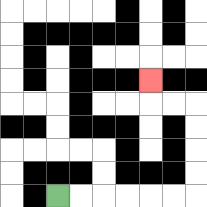{'start': '[2, 8]', 'end': '[6, 3]', 'path_directions': 'R,R,R,R,R,R,U,U,U,U,L,L,U', 'path_coordinates': '[[2, 8], [3, 8], [4, 8], [5, 8], [6, 8], [7, 8], [8, 8], [8, 7], [8, 6], [8, 5], [8, 4], [7, 4], [6, 4], [6, 3]]'}